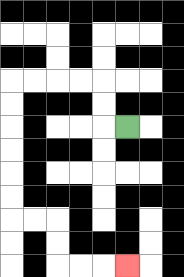{'start': '[5, 5]', 'end': '[5, 11]', 'path_directions': 'L,U,U,L,L,L,L,D,D,D,D,D,D,R,R,D,D,R,R,R', 'path_coordinates': '[[5, 5], [4, 5], [4, 4], [4, 3], [3, 3], [2, 3], [1, 3], [0, 3], [0, 4], [0, 5], [0, 6], [0, 7], [0, 8], [0, 9], [1, 9], [2, 9], [2, 10], [2, 11], [3, 11], [4, 11], [5, 11]]'}